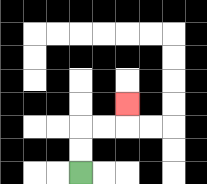{'start': '[3, 7]', 'end': '[5, 4]', 'path_directions': 'U,U,R,R,U', 'path_coordinates': '[[3, 7], [3, 6], [3, 5], [4, 5], [5, 5], [5, 4]]'}